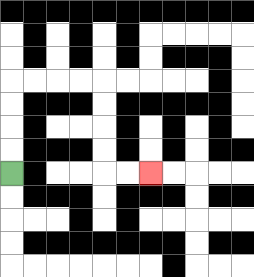{'start': '[0, 7]', 'end': '[6, 7]', 'path_directions': 'U,U,U,U,R,R,R,R,D,D,D,D,R,R', 'path_coordinates': '[[0, 7], [0, 6], [0, 5], [0, 4], [0, 3], [1, 3], [2, 3], [3, 3], [4, 3], [4, 4], [4, 5], [4, 6], [4, 7], [5, 7], [6, 7]]'}